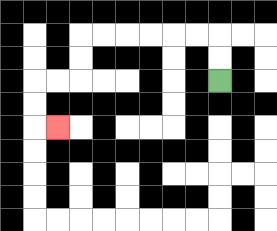{'start': '[9, 3]', 'end': '[2, 5]', 'path_directions': 'U,U,L,L,L,L,L,L,D,D,L,L,D,D,R', 'path_coordinates': '[[9, 3], [9, 2], [9, 1], [8, 1], [7, 1], [6, 1], [5, 1], [4, 1], [3, 1], [3, 2], [3, 3], [2, 3], [1, 3], [1, 4], [1, 5], [2, 5]]'}